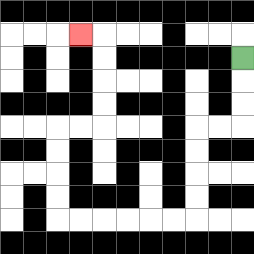{'start': '[10, 2]', 'end': '[3, 1]', 'path_directions': 'D,D,D,L,L,D,D,D,D,L,L,L,L,L,L,U,U,U,U,R,R,U,U,U,U,L', 'path_coordinates': '[[10, 2], [10, 3], [10, 4], [10, 5], [9, 5], [8, 5], [8, 6], [8, 7], [8, 8], [8, 9], [7, 9], [6, 9], [5, 9], [4, 9], [3, 9], [2, 9], [2, 8], [2, 7], [2, 6], [2, 5], [3, 5], [4, 5], [4, 4], [4, 3], [4, 2], [4, 1], [3, 1]]'}